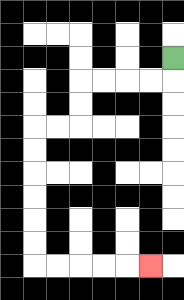{'start': '[7, 2]', 'end': '[6, 11]', 'path_directions': 'D,L,L,L,L,D,D,L,L,D,D,D,D,D,D,R,R,R,R,R', 'path_coordinates': '[[7, 2], [7, 3], [6, 3], [5, 3], [4, 3], [3, 3], [3, 4], [3, 5], [2, 5], [1, 5], [1, 6], [1, 7], [1, 8], [1, 9], [1, 10], [1, 11], [2, 11], [3, 11], [4, 11], [5, 11], [6, 11]]'}